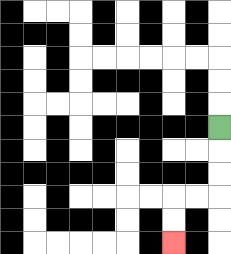{'start': '[9, 5]', 'end': '[7, 10]', 'path_directions': 'D,D,D,L,L,D,D', 'path_coordinates': '[[9, 5], [9, 6], [9, 7], [9, 8], [8, 8], [7, 8], [7, 9], [7, 10]]'}